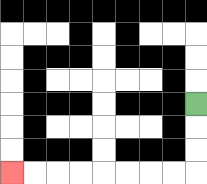{'start': '[8, 4]', 'end': '[0, 7]', 'path_directions': 'D,D,D,L,L,L,L,L,L,L,L', 'path_coordinates': '[[8, 4], [8, 5], [8, 6], [8, 7], [7, 7], [6, 7], [5, 7], [4, 7], [3, 7], [2, 7], [1, 7], [0, 7]]'}